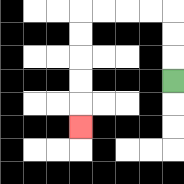{'start': '[7, 3]', 'end': '[3, 5]', 'path_directions': 'U,U,U,L,L,L,L,D,D,D,D,D', 'path_coordinates': '[[7, 3], [7, 2], [7, 1], [7, 0], [6, 0], [5, 0], [4, 0], [3, 0], [3, 1], [3, 2], [3, 3], [3, 4], [3, 5]]'}